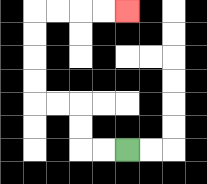{'start': '[5, 6]', 'end': '[5, 0]', 'path_directions': 'L,L,U,U,L,L,U,U,U,U,R,R,R,R', 'path_coordinates': '[[5, 6], [4, 6], [3, 6], [3, 5], [3, 4], [2, 4], [1, 4], [1, 3], [1, 2], [1, 1], [1, 0], [2, 0], [3, 0], [4, 0], [5, 0]]'}